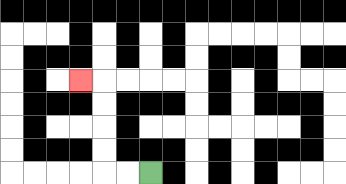{'start': '[6, 7]', 'end': '[3, 3]', 'path_directions': 'L,L,U,U,U,U,L', 'path_coordinates': '[[6, 7], [5, 7], [4, 7], [4, 6], [4, 5], [4, 4], [4, 3], [3, 3]]'}